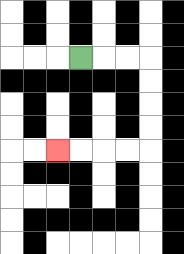{'start': '[3, 2]', 'end': '[2, 6]', 'path_directions': 'R,R,R,D,D,D,D,L,L,L,L', 'path_coordinates': '[[3, 2], [4, 2], [5, 2], [6, 2], [6, 3], [6, 4], [6, 5], [6, 6], [5, 6], [4, 6], [3, 6], [2, 6]]'}